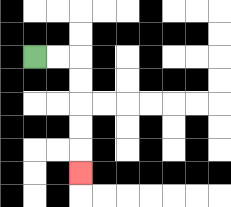{'start': '[1, 2]', 'end': '[3, 7]', 'path_directions': 'R,R,D,D,D,D,D', 'path_coordinates': '[[1, 2], [2, 2], [3, 2], [3, 3], [3, 4], [3, 5], [3, 6], [3, 7]]'}